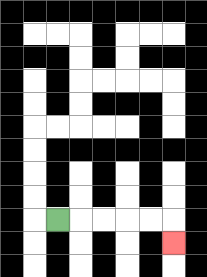{'start': '[2, 9]', 'end': '[7, 10]', 'path_directions': 'R,R,R,R,R,D', 'path_coordinates': '[[2, 9], [3, 9], [4, 9], [5, 9], [6, 9], [7, 9], [7, 10]]'}